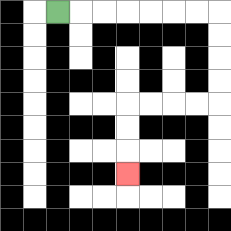{'start': '[2, 0]', 'end': '[5, 7]', 'path_directions': 'R,R,R,R,R,R,R,D,D,D,D,L,L,L,L,D,D,D', 'path_coordinates': '[[2, 0], [3, 0], [4, 0], [5, 0], [6, 0], [7, 0], [8, 0], [9, 0], [9, 1], [9, 2], [9, 3], [9, 4], [8, 4], [7, 4], [6, 4], [5, 4], [5, 5], [5, 6], [5, 7]]'}